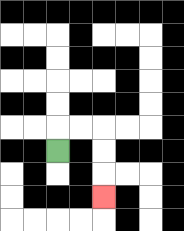{'start': '[2, 6]', 'end': '[4, 8]', 'path_directions': 'U,R,R,D,D,D', 'path_coordinates': '[[2, 6], [2, 5], [3, 5], [4, 5], [4, 6], [4, 7], [4, 8]]'}